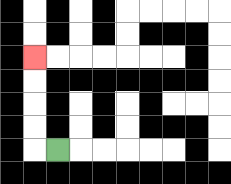{'start': '[2, 6]', 'end': '[1, 2]', 'path_directions': 'L,U,U,U,U', 'path_coordinates': '[[2, 6], [1, 6], [1, 5], [1, 4], [1, 3], [1, 2]]'}